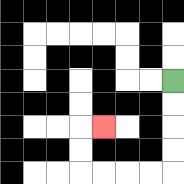{'start': '[7, 3]', 'end': '[4, 5]', 'path_directions': 'D,D,D,D,L,L,L,L,U,U,R', 'path_coordinates': '[[7, 3], [7, 4], [7, 5], [7, 6], [7, 7], [6, 7], [5, 7], [4, 7], [3, 7], [3, 6], [3, 5], [4, 5]]'}